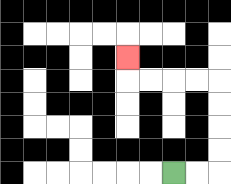{'start': '[7, 7]', 'end': '[5, 2]', 'path_directions': 'R,R,U,U,U,U,L,L,L,L,U', 'path_coordinates': '[[7, 7], [8, 7], [9, 7], [9, 6], [9, 5], [9, 4], [9, 3], [8, 3], [7, 3], [6, 3], [5, 3], [5, 2]]'}